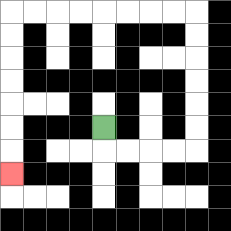{'start': '[4, 5]', 'end': '[0, 7]', 'path_directions': 'D,R,R,R,R,U,U,U,U,U,U,L,L,L,L,L,L,L,L,D,D,D,D,D,D,D', 'path_coordinates': '[[4, 5], [4, 6], [5, 6], [6, 6], [7, 6], [8, 6], [8, 5], [8, 4], [8, 3], [8, 2], [8, 1], [8, 0], [7, 0], [6, 0], [5, 0], [4, 0], [3, 0], [2, 0], [1, 0], [0, 0], [0, 1], [0, 2], [0, 3], [0, 4], [0, 5], [0, 6], [0, 7]]'}